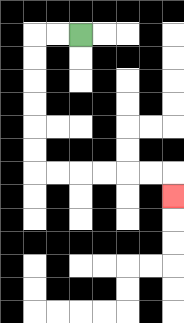{'start': '[3, 1]', 'end': '[7, 8]', 'path_directions': 'L,L,D,D,D,D,D,D,R,R,R,R,R,R,D', 'path_coordinates': '[[3, 1], [2, 1], [1, 1], [1, 2], [1, 3], [1, 4], [1, 5], [1, 6], [1, 7], [2, 7], [3, 7], [4, 7], [5, 7], [6, 7], [7, 7], [7, 8]]'}